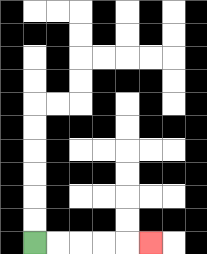{'start': '[1, 10]', 'end': '[6, 10]', 'path_directions': 'R,R,R,R,R', 'path_coordinates': '[[1, 10], [2, 10], [3, 10], [4, 10], [5, 10], [6, 10]]'}